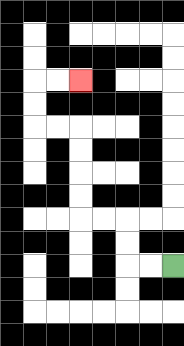{'start': '[7, 11]', 'end': '[3, 3]', 'path_directions': 'L,L,U,U,L,L,U,U,U,U,L,L,U,U,R,R', 'path_coordinates': '[[7, 11], [6, 11], [5, 11], [5, 10], [5, 9], [4, 9], [3, 9], [3, 8], [3, 7], [3, 6], [3, 5], [2, 5], [1, 5], [1, 4], [1, 3], [2, 3], [3, 3]]'}